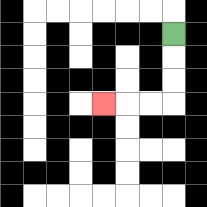{'start': '[7, 1]', 'end': '[4, 4]', 'path_directions': 'D,D,D,L,L,L', 'path_coordinates': '[[7, 1], [7, 2], [7, 3], [7, 4], [6, 4], [5, 4], [4, 4]]'}